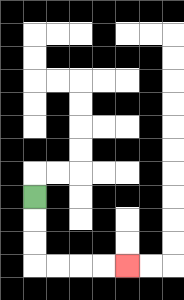{'start': '[1, 8]', 'end': '[5, 11]', 'path_directions': 'D,D,D,R,R,R,R', 'path_coordinates': '[[1, 8], [1, 9], [1, 10], [1, 11], [2, 11], [3, 11], [4, 11], [5, 11]]'}